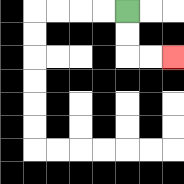{'start': '[5, 0]', 'end': '[7, 2]', 'path_directions': 'D,D,R,R', 'path_coordinates': '[[5, 0], [5, 1], [5, 2], [6, 2], [7, 2]]'}